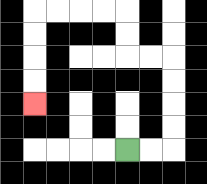{'start': '[5, 6]', 'end': '[1, 4]', 'path_directions': 'R,R,U,U,U,U,L,L,U,U,L,L,L,L,D,D,D,D', 'path_coordinates': '[[5, 6], [6, 6], [7, 6], [7, 5], [7, 4], [7, 3], [7, 2], [6, 2], [5, 2], [5, 1], [5, 0], [4, 0], [3, 0], [2, 0], [1, 0], [1, 1], [1, 2], [1, 3], [1, 4]]'}